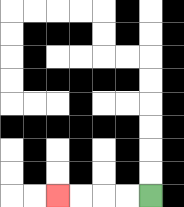{'start': '[6, 8]', 'end': '[2, 8]', 'path_directions': 'L,L,L,L', 'path_coordinates': '[[6, 8], [5, 8], [4, 8], [3, 8], [2, 8]]'}